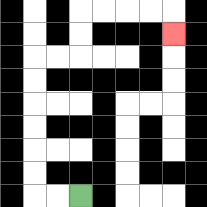{'start': '[3, 8]', 'end': '[7, 1]', 'path_directions': 'L,L,U,U,U,U,U,U,R,R,U,U,R,R,R,R,D', 'path_coordinates': '[[3, 8], [2, 8], [1, 8], [1, 7], [1, 6], [1, 5], [1, 4], [1, 3], [1, 2], [2, 2], [3, 2], [3, 1], [3, 0], [4, 0], [5, 0], [6, 0], [7, 0], [7, 1]]'}